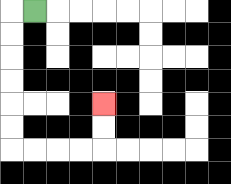{'start': '[1, 0]', 'end': '[4, 4]', 'path_directions': 'L,D,D,D,D,D,D,R,R,R,R,U,U', 'path_coordinates': '[[1, 0], [0, 0], [0, 1], [0, 2], [0, 3], [0, 4], [0, 5], [0, 6], [1, 6], [2, 6], [3, 6], [4, 6], [4, 5], [4, 4]]'}